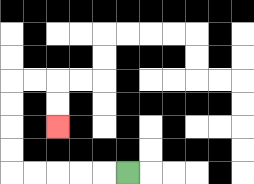{'start': '[5, 7]', 'end': '[2, 5]', 'path_directions': 'L,L,L,L,L,U,U,U,U,R,R,D,D', 'path_coordinates': '[[5, 7], [4, 7], [3, 7], [2, 7], [1, 7], [0, 7], [0, 6], [0, 5], [0, 4], [0, 3], [1, 3], [2, 3], [2, 4], [2, 5]]'}